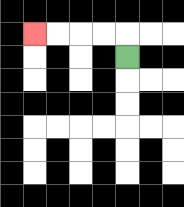{'start': '[5, 2]', 'end': '[1, 1]', 'path_directions': 'U,L,L,L,L', 'path_coordinates': '[[5, 2], [5, 1], [4, 1], [3, 1], [2, 1], [1, 1]]'}